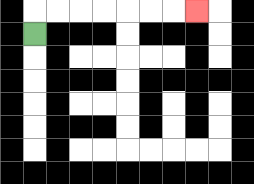{'start': '[1, 1]', 'end': '[8, 0]', 'path_directions': 'U,R,R,R,R,R,R,R', 'path_coordinates': '[[1, 1], [1, 0], [2, 0], [3, 0], [4, 0], [5, 0], [6, 0], [7, 0], [8, 0]]'}